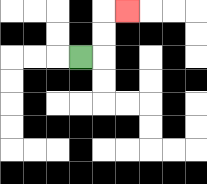{'start': '[3, 2]', 'end': '[5, 0]', 'path_directions': 'R,U,U,R', 'path_coordinates': '[[3, 2], [4, 2], [4, 1], [4, 0], [5, 0]]'}